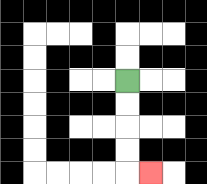{'start': '[5, 3]', 'end': '[6, 7]', 'path_directions': 'D,D,D,D,R', 'path_coordinates': '[[5, 3], [5, 4], [5, 5], [5, 6], [5, 7], [6, 7]]'}